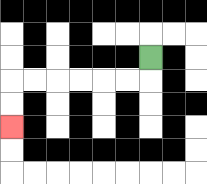{'start': '[6, 2]', 'end': '[0, 5]', 'path_directions': 'D,L,L,L,L,L,L,D,D', 'path_coordinates': '[[6, 2], [6, 3], [5, 3], [4, 3], [3, 3], [2, 3], [1, 3], [0, 3], [0, 4], [0, 5]]'}